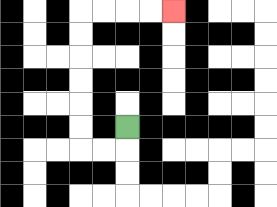{'start': '[5, 5]', 'end': '[7, 0]', 'path_directions': 'D,L,L,U,U,U,U,U,U,R,R,R,R', 'path_coordinates': '[[5, 5], [5, 6], [4, 6], [3, 6], [3, 5], [3, 4], [3, 3], [3, 2], [3, 1], [3, 0], [4, 0], [5, 0], [6, 0], [7, 0]]'}